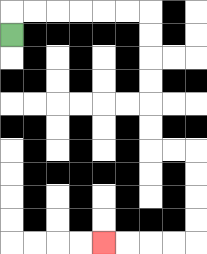{'start': '[0, 1]', 'end': '[4, 10]', 'path_directions': 'U,R,R,R,R,R,R,D,D,D,D,D,D,R,R,D,D,D,D,L,L,L,L', 'path_coordinates': '[[0, 1], [0, 0], [1, 0], [2, 0], [3, 0], [4, 0], [5, 0], [6, 0], [6, 1], [6, 2], [6, 3], [6, 4], [6, 5], [6, 6], [7, 6], [8, 6], [8, 7], [8, 8], [8, 9], [8, 10], [7, 10], [6, 10], [5, 10], [4, 10]]'}